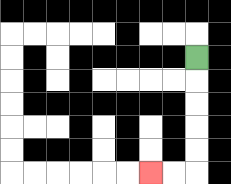{'start': '[8, 2]', 'end': '[6, 7]', 'path_directions': 'D,D,D,D,D,L,L', 'path_coordinates': '[[8, 2], [8, 3], [8, 4], [8, 5], [8, 6], [8, 7], [7, 7], [6, 7]]'}